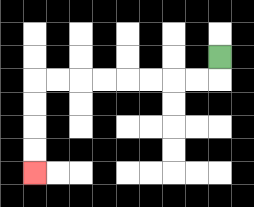{'start': '[9, 2]', 'end': '[1, 7]', 'path_directions': 'D,L,L,L,L,L,L,L,L,D,D,D,D', 'path_coordinates': '[[9, 2], [9, 3], [8, 3], [7, 3], [6, 3], [5, 3], [4, 3], [3, 3], [2, 3], [1, 3], [1, 4], [1, 5], [1, 6], [1, 7]]'}